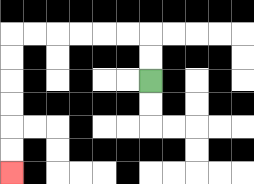{'start': '[6, 3]', 'end': '[0, 7]', 'path_directions': 'U,U,L,L,L,L,L,L,D,D,D,D,D,D', 'path_coordinates': '[[6, 3], [6, 2], [6, 1], [5, 1], [4, 1], [3, 1], [2, 1], [1, 1], [0, 1], [0, 2], [0, 3], [0, 4], [0, 5], [0, 6], [0, 7]]'}